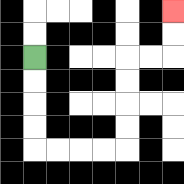{'start': '[1, 2]', 'end': '[7, 0]', 'path_directions': 'D,D,D,D,R,R,R,R,U,U,U,U,R,R,U,U', 'path_coordinates': '[[1, 2], [1, 3], [1, 4], [1, 5], [1, 6], [2, 6], [3, 6], [4, 6], [5, 6], [5, 5], [5, 4], [5, 3], [5, 2], [6, 2], [7, 2], [7, 1], [7, 0]]'}